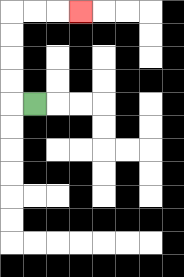{'start': '[1, 4]', 'end': '[3, 0]', 'path_directions': 'L,U,U,U,U,R,R,R', 'path_coordinates': '[[1, 4], [0, 4], [0, 3], [0, 2], [0, 1], [0, 0], [1, 0], [2, 0], [3, 0]]'}